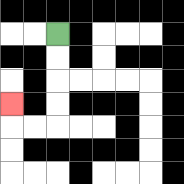{'start': '[2, 1]', 'end': '[0, 4]', 'path_directions': 'D,D,D,D,L,L,U', 'path_coordinates': '[[2, 1], [2, 2], [2, 3], [2, 4], [2, 5], [1, 5], [0, 5], [0, 4]]'}